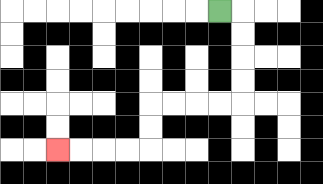{'start': '[9, 0]', 'end': '[2, 6]', 'path_directions': 'R,D,D,D,D,L,L,L,L,D,D,L,L,L,L', 'path_coordinates': '[[9, 0], [10, 0], [10, 1], [10, 2], [10, 3], [10, 4], [9, 4], [8, 4], [7, 4], [6, 4], [6, 5], [6, 6], [5, 6], [4, 6], [3, 6], [2, 6]]'}